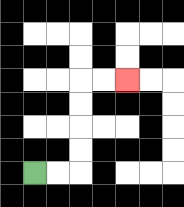{'start': '[1, 7]', 'end': '[5, 3]', 'path_directions': 'R,R,U,U,U,U,R,R', 'path_coordinates': '[[1, 7], [2, 7], [3, 7], [3, 6], [3, 5], [3, 4], [3, 3], [4, 3], [5, 3]]'}